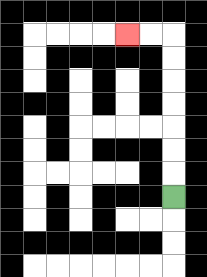{'start': '[7, 8]', 'end': '[5, 1]', 'path_directions': 'U,U,U,U,U,U,U,L,L', 'path_coordinates': '[[7, 8], [7, 7], [7, 6], [7, 5], [7, 4], [7, 3], [7, 2], [7, 1], [6, 1], [5, 1]]'}